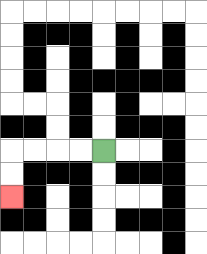{'start': '[4, 6]', 'end': '[0, 8]', 'path_directions': 'L,L,L,L,D,D', 'path_coordinates': '[[4, 6], [3, 6], [2, 6], [1, 6], [0, 6], [0, 7], [0, 8]]'}